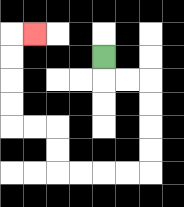{'start': '[4, 2]', 'end': '[1, 1]', 'path_directions': 'D,R,R,D,D,D,D,L,L,L,L,U,U,L,L,U,U,U,U,R', 'path_coordinates': '[[4, 2], [4, 3], [5, 3], [6, 3], [6, 4], [6, 5], [6, 6], [6, 7], [5, 7], [4, 7], [3, 7], [2, 7], [2, 6], [2, 5], [1, 5], [0, 5], [0, 4], [0, 3], [0, 2], [0, 1], [1, 1]]'}